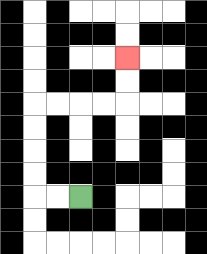{'start': '[3, 8]', 'end': '[5, 2]', 'path_directions': 'L,L,U,U,U,U,R,R,R,R,U,U', 'path_coordinates': '[[3, 8], [2, 8], [1, 8], [1, 7], [1, 6], [1, 5], [1, 4], [2, 4], [3, 4], [4, 4], [5, 4], [5, 3], [5, 2]]'}